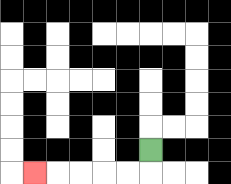{'start': '[6, 6]', 'end': '[1, 7]', 'path_directions': 'D,L,L,L,L,L', 'path_coordinates': '[[6, 6], [6, 7], [5, 7], [4, 7], [3, 7], [2, 7], [1, 7]]'}